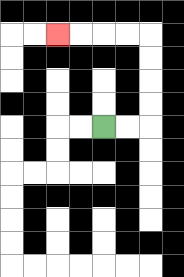{'start': '[4, 5]', 'end': '[2, 1]', 'path_directions': 'R,R,U,U,U,U,L,L,L,L', 'path_coordinates': '[[4, 5], [5, 5], [6, 5], [6, 4], [6, 3], [6, 2], [6, 1], [5, 1], [4, 1], [3, 1], [2, 1]]'}